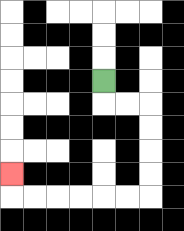{'start': '[4, 3]', 'end': '[0, 7]', 'path_directions': 'D,R,R,D,D,D,D,L,L,L,L,L,L,U', 'path_coordinates': '[[4, 3], [4, 4], [5, 4], [6, 4], [6, 5], [6, 6], [6, 7], [6, 8], [5, 8], [4, 8], [3, 8], [2, 8], [1, 8], [0, 8], [0, 7]]'}